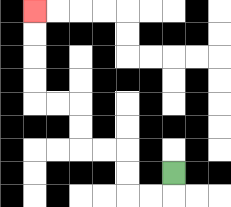{'start': '[7, 7]', 'end': '[1, 0]', 'path_directions': 'D,L,L,U,U,L,L,U,U,L,L,U,U,U,U', 'path_coordinates': '[[7, 7], [7, 8], [6, 8], [5, 8], [5, 7], [5, 6], [4, 6], [3, 6], [3, 5], [3, 4], [2, 4], [1, 4], [1, 3], [1, 2], [1, 1], [1, 0]]'}